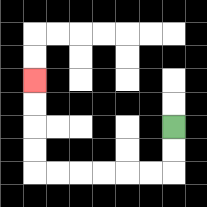{'start': '[7, 5]', 'end': '[1, 3]', 'path_directions': 'D,D,L,L,L,L,L,L,U,U,U,U', 'path_coordinates': '[[7, 5], [7, 6], [7, 7], [6, 7], [5, 7], [4, 7], [3, 7], [2, 7], [1, 7], [1, 6], [1, 5], [1, 4], [1, 3]]'}